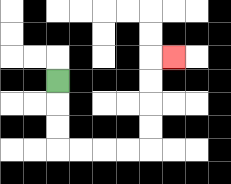{'start': '[2, 3]', 'end': '[7, 2]', 'path_directions': 'D,D,D,R,R,R,R,U,U,U,U,R', 'path_coordinates': '[[2, 3], [2, 4], [2, 5], [2, 6], [3, 6], [4, 6], [5, 6], [6, 6], [6, 5], [6, 4], [6, 3], [6, 2], [7, 2]]'}